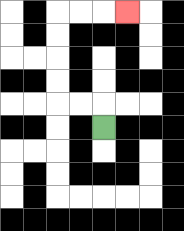{'start': '[4, 5]', 'end': '[5, 0]', 'path_directions': 'U,L,L,U,U,U,U,R,R,R', 'path_coordinates': '[[4, 5], [4, 4], [3, 4], [2, 4], [2, 3], [2, 2], [2, 1], [2, 0], [3, 0], [4, 0], [5, 0]]'}